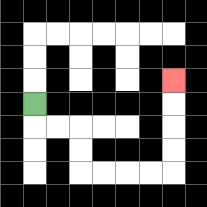{'start': '[1, 4]', 'end': '[7, 3]', 'path_directions': 'D,R,R,D,D,R,R,R,R,U,U,U,U', 'path_coordinates': '[[1, 4], [1, 5], [2, 5], [3, 5], [3, 6], [3, 7], [4, 7], [5, 7], [6, 7], [7, 7], [7, 6], [7, 5], [7, 4], [7, 3]]'}